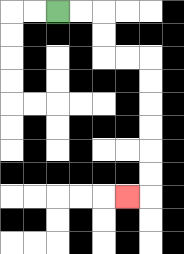{'start': '[2, 0]', 'end': '[5, 8]', 'path_directions': 'R,R,D,D,R,R,D,D,D,D,D,D,L', 'path_coordinates': '[[2, 0], [3, 0], [4, 0], [4, 1], [4, 2], [5, 2], [6, 2], [6, 3], [6, 4], [6, 5], [6, 6], [6, 7], [6, 8], [5, 8]]'}